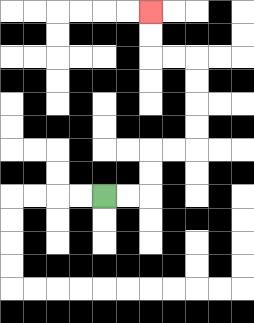{'start': '[4, 8]', 'end': '[6, 0]', 'path_directions': 'R,R,U,U,R,R,U,U,U,U,L,L,U,U', 'path_coordinates': '[[4, 8], [5, 8], [6, 8], [6, 7], [6, 6], [7, 6], [8, 6], [8, 5], [8, 4], [8, 3], [8, 2], [7, 2], [6, 2], [6, 1], [6, 0]]'}